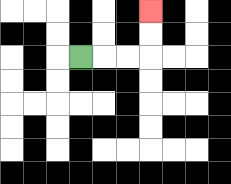{'start': '[3, 2]', 'end': '[6, 0]', 'path_directions': 'R,R,R,U,U', 'path_coordinates': '[[3, 2], [4, 2], [5, 2], [6, 2], [6, 1], [6, 0]]'}